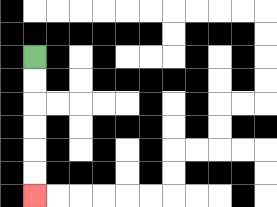{'start': '[1, 2]', 'end': '[1, 8]', 'path_directions': 'D,D,D,D,D,D', 'path_coordinates': '[[1, 2], [1, 3], [1, 4], [1, 5], [1, 6], [1, 7], [1, 8]]'}